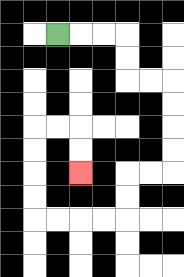{'start': '[2, 1]', 'end': '[3, 7]', 'path_directions': 'R,R,R,D,D,R,R,D,D,D,D,L,L,D,D,L,L,L,L,U,U,U,U,R,R,D,D', 'path_coordinates': '[[2, 1], [3, 1], [4, 1], [5, 1], [5, 2], [5, 3], [6, 3], [7, 3], [7, 4], [7, 5], [7, 6], [7, 7], [6, 7], [5, 7], [5, 8], [5, 9], [4, 9], [3, 9], [2, 9], [1, 9], [1, 8], [1, 7], [1, 6], [1, 5], [2, 5], [3, 5], [3, 6], [3, 7]]'}